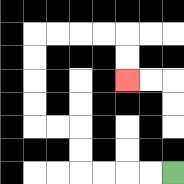{'start': '[7, 7]', 'end': '[5, 3]', 'path_directions': 'L,L,L,L,U,U,L,L,U,U,U,U,R,R,R,R,D,D', 'path_coordinates': '[[7, 7], [6, 7], [5, 7], [4, 7], [3, 7], [3, 6], [3, 5], [2, 5], [1, 5], [1, 4], [1, 3], [1, 2], [1, 1], [2, 1], [3, 1], [4, 1], [5, 1], [5, 2], [5, 3]]'}